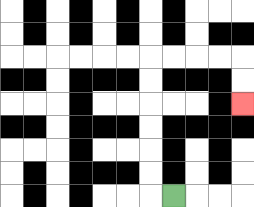{'start': '[7, 8]', 'end': '[10, 4]', 'path_directions': 'L,U,U,U,U,U,U,R,R,R,R,D,D', 'path_coordinates': '[[7, 8], [6, 8], [6, 7], [6, 6], [6, 5], [6, 4], [6, 3], [6, 2], [7, 2], [8, 2], [9, 2], [10, 2], [10, 3], [10, 4]]'}